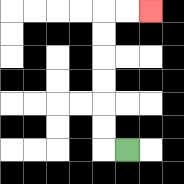{'start': '[5, 6]', 'end': '[6, 0]', 'path_directions': 'L,U,U,U,U,U,U,R,R', 'path_coordinates': '[[5, 6], [4, 6], [4, 5], [4, 4], [4, 3], [4, 2], [4, 1], [4, 0], [5, 0], [6, 0]]'}